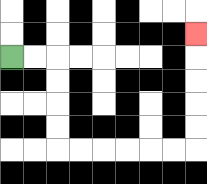{'start': '[0, 2]', 'end': '[8, 1]', 'path_directions': 'R,R,D,D,D,D,R,R,R,R,R,R,U,U,U,U,U', 'path_coordinates': '[[0, 2], [1, 2], [2, 2], [2, 3], [2, 4], [2, 5], [2, 6], [3, 6], [4, 6], [5, 6], [6, 6], [7, 6], [8, 6], [8, 5], [8, 4], [8, 3], [8, 2], [8, 1]]'}